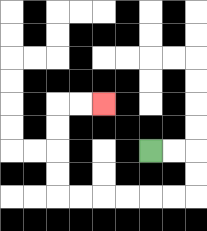{'start': '[6, 6]', 'end': '[4, 4]', 'path_directions': 'R,R,D,D,L,L,L,L,L,L,U,U,U,U,R,R', 'path_coordinates': '[[6, 6], [7, 6], [8, 6], [8, 7], [8, 8], [7, 8], [6, 8], [5, 8], [4, 8], [3, 8], [2, 8], [2, 7], [2, 6], [2, 5], [2, 4], [3, 4], [4, 4]]'}